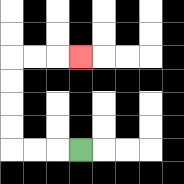{'start': '[3, 6]', 'end': '[3, 2]', 'path_directions': 'L,L,L,U,U,U,U,R,R,R', 'path_coordinates': '[[3, 6], [2, 6], [1, 6], [0, 6], [0, 5], [0, 4], [0, 3], [0, 2], [1, 2], [2, 2], [3, 2]]'}